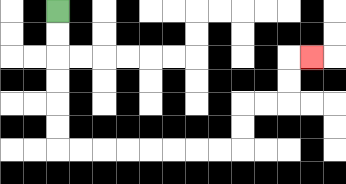{'start': '[2, 0]', 'end': '[13, 2]', 'path_directions': 'D,D,D,D,D,D,R,R,R,R,R,R,R,R,U,U,R,R,U,U,R', 'path_coordinates': '[[2, 0], [2, 1], [2, 2], [2, 3], [2, 4], [2, 5], [2, 6], [3, 6], [4, 6], [5, 6], [6, 6], [7, 6], [8, 6], [9, 6], [10, 6], [10, 5], [10, 4], [11, 4], [12, 4], [12, 3], [12, 2], [13, 2]]'}